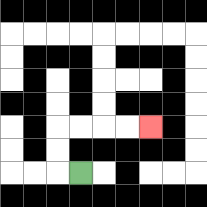{'start': '[3, 7]', 'end': '[6, 5]', 'path_directions': 'L,U,U,R,R,R,R', 'path_coordinates': '[[3, 7], [2, 7], [2, 6], [2, 5], [3, 5], [4, 5], [5, 5], [6, 5]]'}